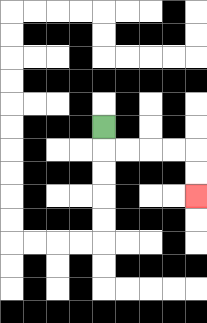{'start': '[4, 5]', 'end': '[8, 8]', 'path_directions': 'D,R,R,R,R,D,D', 'path_coordinates': '[[4, 5], [4, 6], [5, 6], [6, 6], [7, 6], [8, 6], [8, 7], [8, 8]]'}